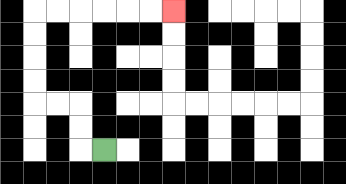{'start': '[4, 6]', 'end': '[7, 0]', 'path_directions': 'L,U,U,L,L,U,U,U,U,R,R,R,R,R,R', 'path_coordinates': '[[4, 6], [3, 6], [3, 5], [3, 4], [2, 4], [1, 4], [1, 3], [1, 2], [1, 1], [1, 0], [2, 0], [3, 0], [4, 0], [5, 0], [6, 0], [7, 0]]'}